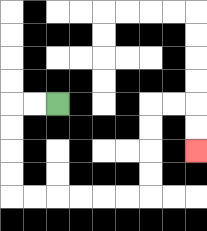{'start': '[2, 4]', 'end': '[8, 6]', 'path_directions': 'L,L,D,D,D,D,R,R,R,R,R,R,U,U,U,U,R,R,D,D', 'path_coordinates': '[[2, 4], [1, 4], [0, 4], [0, 5], [0, 6], [0, 7], [0, 8], [1, 8], [2, 8], [3, 8], [4, 8], [5, 8], [6, 8], [6, 7], [6, 6], [6, 5], [6, 4], [7, 4], [8, 4], [8, 5], [8, 6]]'}